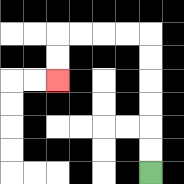{'start': '[6, 7]', 'end': '[2, 3]', 'path_directions': 'U,U,U,U,U,U,L,L,L,L,D,D', 'path_coordinates': '[[6, 7], [6, 6], [6, 5], [6, 4], [6, 3], [6, 2], [6, 1], [5, 1], [4, 1], [3, 1], [2, 1], [2, 2], [2, 3]]'}